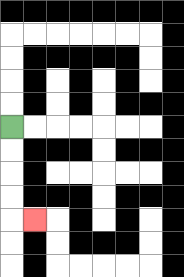{'start': '[0, 5]', 'end': '[1, 9]', 'path_directions': 'D,D,D,D,R', 'path_coordinates': '[[0, 5], [0, 6], [0, 7], [0, 8], [0, 9], [1, 9]]'}